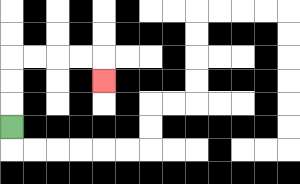{'start': '[0, 5]', 'end': '[4, 3]', 'path_directions': 'U,U,U,R,R,R,R,D', 'path_coordinates': '[[0, 5], [0, 4], [0, 3], [0, 2], [1, 2], [2, 2], [3, 2], [4, 2], [4, 3]]'}